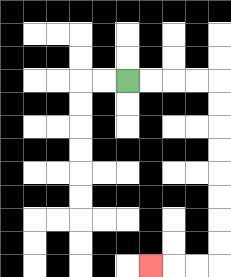{'start': '[5, 3]', 'end': '[6, 11]', 'path_directions': 'R,R,R,R,D,D,D,D,D,D,D,D,L,L,L', 'path_coordinates': '[[5, 3], [6, 3], [7, 3], [8, 3], [9, 3], [9, 4], [9, 5], [9, 6], [9, 7], [9, 8], [9, 9], [9, 10], [9, 11], [8, 11], [7, 11], [6, 11]]'}